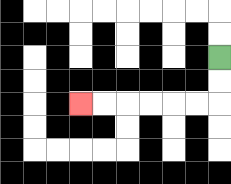{'start': '[9, 2]', 'end': '[3, 4]', 'path_directions': 'D,D,L,L,L,L,L,L', 'path_coordinates': '[[9, 2], [9, 3], [9, 4], [8, 4], [7, 4], [6, 4], [5, 4], [4, 4], [3, 4]]'}